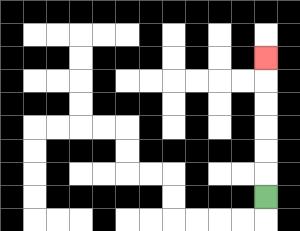{'start': '[11, 8]', 'end': '[11, 2]', 'path_directions': 'U,U,U,U,U,U', 'path_coordinates': '[[11, 8], [11, 7], [11, 6], [11, 5], [11, 4], [11, 3], [11, 2]]'}